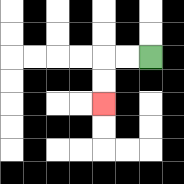{'start': '[6, 2]', 'end': '[4, 4]', 'path_directions': 'L,L,D,D', 'path_coordinates': '[[6, 2], [5, 2], [4, 2], [4, 3], [4, 4]]'}